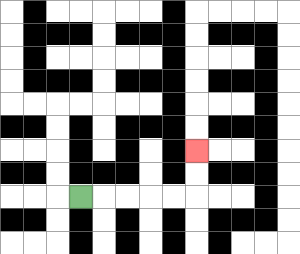{'start': '[3, 8]', 'end': '[8, 6]', 'path_directions': 'R,R,R,R,R,U,U', 'path_coordinates': '[[3, 8], [4, 8], [5, 8], [6, 8], [7, 8], [8, 8], [8, 7], [8, 6]]'}